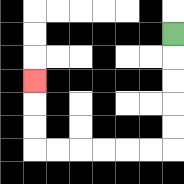{'start': '[7, 1]', 'end': '[1, 3]', 'path_directions': 'D,D,D,D,D,L,L,L,L,L,L,U,U,U', 'path_coordinates': '[[7, 1], [7, 2], [7, 3], [7, 4], [7, 5], [7, 6], [6, 6], [5, 6], [4, 6], [3, 6], [2, 6], [1, 6], [1, 5], [1, 4], [1, 3]]'}